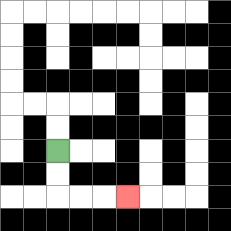{'start': '[2, 6]', 'end': '[5, 8]', 'path_directions': 'D,D,R,R,R', 'path_coordinates': '[[2, 6], [2, 7], [2, 8], [3, 8], [4, 8], [5, 8]]'}